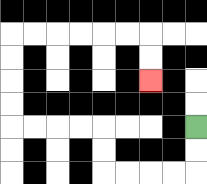{'start': '[8, 5]', 'end': '[6, 3]', 'path_directions': 'D,D,L,L,L,L,U,U,L,L,L,L,U,U,U,U,R,R,R,R,R,R,D,D', 'path_coordinates': '[[8, 5], [8, 6], [8, 7], [7, 7], [6, 7], [5, 7], [4, 7], [4, 6], [4, 5], [3, 5], [2, 5], [1, 5], [0, 5], [0, 4], [0, 3], [0, 2], [0, 1], [1, 1], [2, 1], [3, 1], [4, 1], [5, 1], [6, 1], [6, 2], [6, 3]]'}